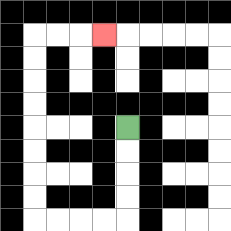{'start': '[5, 5]', 'end': '[4, 1]', 'path_directions': 'D,D,D,D,L,L,L,L,U,U,U,U,U,U,U,U,R,R,R', 'path_coordinates': '[[5, 5], [5, 6], [5, 7], [5, 8], [5, 9], [4, 9], [3, 9], [2, 9], [1, 9], [1, 8], [1, 7], [1, 6], [1, 5], [1, 4], [1, 3], [1, 2], [1, 1], [2, 1], [3, 1], [4, 1]]'}